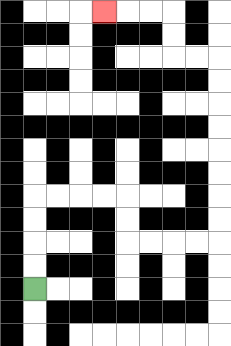{'start': '[1, 12]', 'end': '[4, 0]', 'path_directions': 'U,U,U,U,R,R,R,R,D,D,R,R,R,R,U,U,U,U,U,U,U,U,L,L,U,U,L,L,L', 'path_coordinates': '[[1, 12], [1, 11], [1, 10], [1, 9], [1, 8], [2, 8], [3, 8], [4, 8], [5, 8], [5, 9], [5, 10], [6, 10], [7, 10], [8, 10], [9, 10], [9, 9], [9, 8], [9, 7], [9, 6], [9, 5], [9, 4], [9, 3], [9, 2], [8, 2], [7, 2], [7, 1], [7, 0], [6, 0], [5, 0], [4, 0]]'}